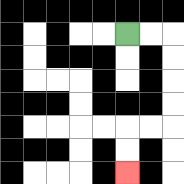{'start': '[5, 1]', 'end': '[5, 7]', 'path_directions': 'R,R,D,D,D,D,L,L,D,D', 'path_coordinates': '[[5, 1], [6, 1], [7, 1], [7, 2], [7, 3], [7, 4], [7, 5], [6, 5], [5, 5], [5, 6], [5, 7]]'}